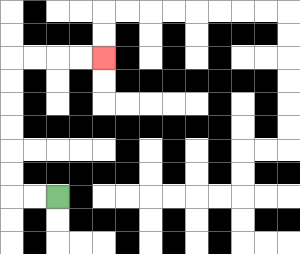{'start': '[2, 8]', 'end': '[4, 2]', 'path_directions': 'L,L,U,U,U,U,U,U,R,R,R,R', 'path_coordinates': '[[2, 8], [1, 8], [0, 8], [0, 7], [0, 6], [0, 5], [0, 4], [0, 3], [0, 2], [1, 2], [2, 2], [3, 2], [4, 2]]'}